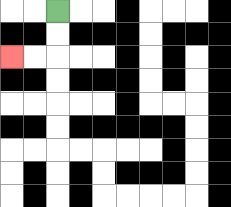{'start': '[2, 0]', 'end': '[0, 2]', 'path_directions': 'D,D,L,L', 'path_coordinates': '[[2, 0], [2, 1], [2, 2], [1, 2], [0, 2]]'}